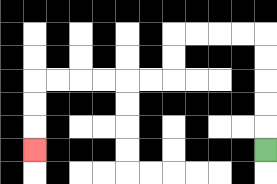{'start': '[11, 6]', 'end': '[1, 6]', 'path_directions': 'U,U,U,U,U,L,L,L,L,D,D,L,L,L,L,L,L,D,D,D', 'path_coordinates': '[[11, 6], [11, 5], [11, 4], [11, 3], [11, 2], [11, 1], [10, 1], [9, 1], [8, 1], [7, 1], [7, 2], [7, 3], [6, 3], [5, 3], [4, 3], [3, 3], [2, 3], [1, 3], [1, 4], [1, 5], [1, 6]]'}